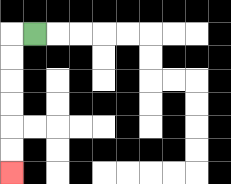{'start': '[1, 1]', 'end': '[0, 7]', 'path_directions': 'L,D,D,D,D,D,D', 'path_coordinates': '[[1, 1], [0, 1], [0, 2], [0, 3], [0, 4], [0, 5], [0, 6], [0, 7]]'}